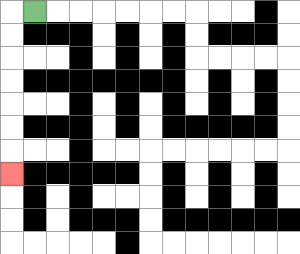{'start': '[1, 0]', 'end': '[0, 7]', 'path_directions': 'L,D,D,D,D,D,D,D', 'path_coordinates': '[[1, 0], [0, 0], [0, 1], [0, 2], [0, 3], [0, 4], [0, 5], [0, 6], [0, 7]]'}